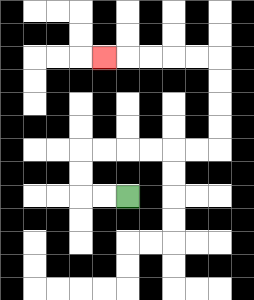{'start': '[5, 8]', 'end': '[4, 2]', 'path_directions': 'L,L,U,U,R,R,R,R,R,R,U,U,U,U,L,L,L,L,L', 'path_coordinates': '[[5, 8], [4, 8], [3, 8], [3, 7], [3, 6], [4, 6], [5, 6], [6, 6], [7, 6], [8, 6], [9, 6], [9, 5], [9, 4], [9, 3], [9, 2], [8, 2], [7, 2], [6, 2], [5, 2], [4, 2]]'}